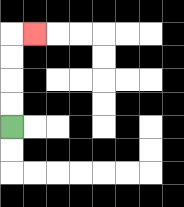{'start': '[0, 5]', 'end': '[1, 1]', 'path_directions': 'U,U,U,U,R', 'path_coordinates': '[[0, 5], [0, 4], [0, 3], [0, 2], [0, 1], [1, 1]]'}